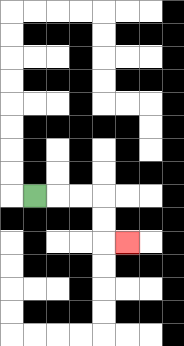{'start': '[1, 8]', 'end': '[5, 10]', 'path_directions': 'R,R,R,D,D,R', 'path_coordinates': '[[1, 8], [2, 8], [3, 8], [4, 8], [4, 9], [4, 10], [5, 10]]'}